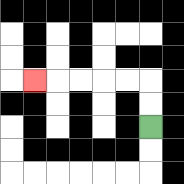{'start': '[6, 5]', 'end': '[1, 3]', 'path_directions': 'U,U,L,L,L,L,L', 'path_coordinates': '[[6, 5], [6, 4], [6, 3], [5, 3], [4, 3], [3, 3], [2, 3], [1, 3]]'}